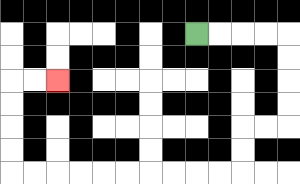{'start': '[8, 1]', 'end': '[2, 3]', 'path_directions': 'R,R,R,R,D,D,D,D,L,L,D,D,L,L,L,L,L,L,L,L,L,L,U,U,U,U,R,R', 'path_coordinates': '[[8, 1], [9, 1], [10, 1], [11, 1], [12, 1], [12, 2], [12, 3], [12, 4], [12, 5], [11, 5], [10, 5], [10, 6], [10, 7], [9, 7], [8, 7], [7, 7], [6, 7], [5, 7], [4, 7], [3, 7], [2, 7], [1, 7], [0, 7], [0, 6], [0, 5], [0, 4], [0, 3], [1, 3], [2, 3]]'}